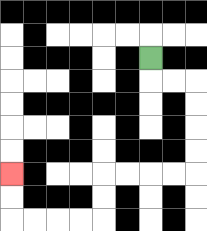{'start': '[6, 2]', 'end': '[0, 7]', 'path_directions': 'D,R,R,D,D,D,D,L,L,L,L,D,D,L,L,L,L,U,U', 'path_coordinates': '[[6, 2], [6, 3], [7, 3], [8, 3], [8, 4], [8, 5], [8, 6], [8, 7], [7, 7], [6, 7], [5, 7], [4, 7], [4, 8], [4, 9], [3, 9], [2, 9], [1, 9], [0, 9], [0, 8], [0, 7]]'}